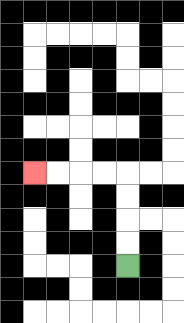{'start': '[5, 11]', 'end': '[1, 7]', 'path_directions': 'U,U,U,U,L,L,L,L', 'path_coordinates': '[[5, 11], [5, 10], [5, 9], [5, 8], [5, 7], [4, 7], [3, 7], [2, 7], [1, 7]]'}